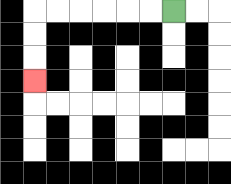{'start': '[7, 0]', 'end': '[1, 3]', 'path_directions': 'L,L,L,L,L,L,D,D,D', 'path_coordinates': '[[7, 0], [6, 0], [5, 0], [4, 0], [3, 0], [2, 0], [1, 0], [1, 1], [1, 2], [1, 3]]'}